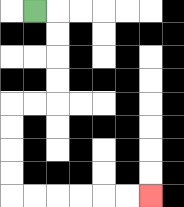{'start': '[1, 0]', 'end': '[6, 8]', 'path_directions': 'R,D,D,D,D,L,L,D,D,D,D,R,R,R,R,R,R', 'path_coordinates': '[[1, 0], [2, 0], [2, 1], [2, 2], [2, 3], [2, 4], [1, 4], [0, 4], [0, 5], [0, 6], [0, 7], [0, 8], [1, 8], [2, 8], [3, 8], [4, 8], [5, 8], [6, 8]]'}